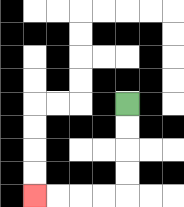{'start': '[5, 4]', 'end': '[1, 8]', 'path_directions': 'D,D,D,D,L,L,L,L', 'path_coordinates': '[[5, 4], [5, 5], [5, 6], [5, 7], [5, 8], [4, 8], [3, 8], [2, 8], [1, 8]]'}